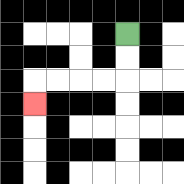{'start': '[5, 1]', 'end': '[1, 4]', 'path_directions': 'D,D,L,L,L,L,D', 'path_coordinates': '[[5, 1], [5, 2], [5, 3], [4, 3], [3, 3], [2, 3], [1, 3], [1, 4]]'}